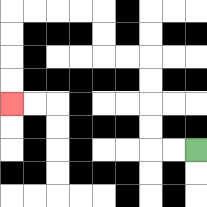{'start': '[8, 6]', 'end': '[0, 4]', 'path_directions': 'L,L,U,U,U,U,L,L,U,U,L,L,L,L,D,D,D,D', 'path_coordinates': '[[8, 6], [7, 6], [6, 6], [6, 5], [6, 4], [6, 3], [6, 2], [5, 2], [4, 2], [4, 1], [4, 0], [3, 0], [2, 0], [1, 0], [0, 0], [0, 1], [0, 2], [0, 3], [0, 4]]'}